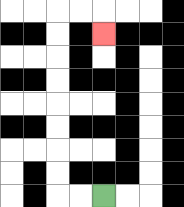{'start': '[4, 8]', 'end': '[4, 1]', 'path_directions': 'L,L,U,U,U,U,U,U,U,U,R,R,D', 'path_coordinates': '[[4, 8], [3, 8], [2, 8], [2, 7], [2, 6], [2, 5], [2, 4], [2, 3], [2, 2], [2, 1], [2, 0], [3, 0], [4, 0], [4, 1]]'}